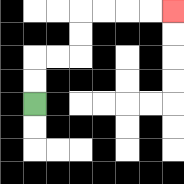{'start': '[1, 4]', 'end': '[7, 0]', 'path_directions': 'U,U,R,R,U,U,R,R,R,R', 'path_coordinates': '[[1, 4], [1, 3], [1, 2], [2, 2], [3, 2], [3, 1], [3, 0], [4, 0], [5, 0], [6, 0], [7, 0]]'}